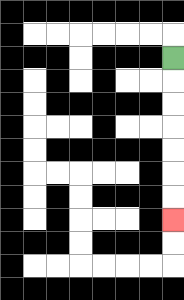{'start': '[7, 2]', 'end': '[7, 9]', 'path_directions': 'D,D,D,D,D,D,D', 'path_coordinates': '[[7, 2], [7, 3], [7, 4], [7, 5], [7, 6], [7, 7], [7, 8], [7, 9]]'}